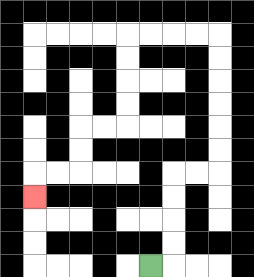{'start': '[6, 11]', 'end': '[1, 8]', 'path_directions': 'R,U,U,U,U,R,R,U,U,U,U,U,U,L,L,L,L,D,D,D,D,L,L,D,D,L,L,D', 'path_coordinates': '[[6, 11], [7, 11], [7, 10], [7, 9], [7, 8], [7, 7], [8, 7], [9, 7], [9, 6], [9, 5], [9, 4], [9, 3], [9, 2], [9, 1], [8, 1], [7, 1], [6, 1], [5, 1], [5, 2], [5, 3], [5, 4], [5, 5], [4, 5], [3, 5], [3, 6], [3, 7], [2, 7], [1, 7], [1, 8]]'}